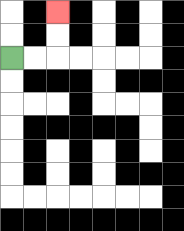{'start': '[0, 2]', 'end': '[2, 0]', 'path_directions': 'R,R,U,U', 'path_coordinates': '[[0, 2], [1, 2], [2, 2], [2, 1], [2, 0]]'}